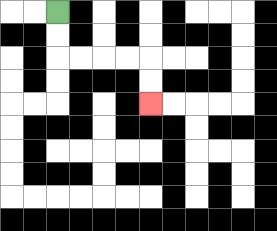{'start': '[2, 0]', 'end': '[6, 4]', 'path_directions': 'D,D,R,R,R,R,D,D', 'path_coordinates': '[[2, 0], [2, 1], [2, 2], [3, 2], [4, 2], [5, 2], [6, 2], [6, 3], [6, 4]]'}